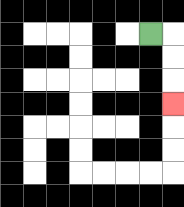{'start': '[6, 1]', 'end': '[7, 4]', 'path_directions': 'R,D,D,D', 'path_coordinates': '[[6, 1], [7, 1], [7, 2], [7, 3], [7, 4]]'}